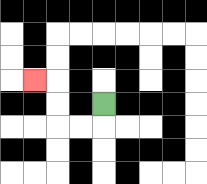{'start': '[4, 4]', 'end': '[1, 3]', 'path_directions': 'D,L,L,U,U,L', 'path_coordinates': '[[4, 4], [4, 5], [3, 5], [2, 5], [2, 4], [2, 3], [1, 3]]'}